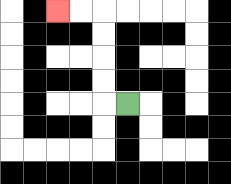{'start': '[5, 4]', 'end': '[2, 0]', 'path_directions': 'L,U,U,U,U,L,L', 'path_coordinates': '[[5, 4], [4, 4], [4, 3], [4, 2], [4, 1], [4, 0], [3, 0], [2, 0]]'}